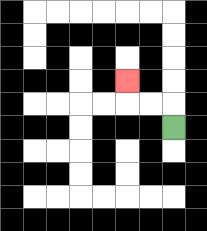{'start': '[7, 5]', 'end': '[5, 3]', 'path_directions': 'U,L,L,U', 'path_coordinates': '[[7, 5], [7, 4], [6, 4], [5, 4], [5, 3]]'}